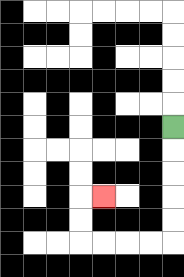{'start': '[7, 5]', 'end': '[4, 8]', 'path_directions': 'D,D,D,D,D,L,L,L,L,U,U,R', 'path_coordinates': '[[7, 5], [7, 6], [7, 7], [7, 8], [7, 9], [7, 10], [6, 10], [5, 10], [4, 10], [3, 10], [3, 9], [3, 8], [4, 8]]'}